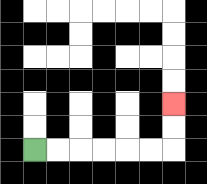{'start': '[1, 6]', 'end': '[7, 4]', 'path_directions': 'R,R,R,R,R,R,U,U', 'path_coordinates': '[[1, 6], [2, 6], [3, 6], [4, 6], [5, 6], [6, 6], [7, 6], [7, 5], [7, 4]]'}